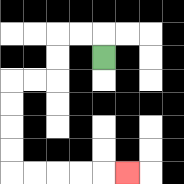{'start': '[4, 2]', 'end': '[5, 7]', 'path_directions': 'U,L,L,D,D,L,L,D,D,D,D,R,R,R,R,R', 'path_coordinates': '[[4, 2], [4, 1], [3, 1], [2, 1], [2, 2], [2, 3], [1, 3], [0, 3], [0, 4], [0, 5], [0, 6], [0, 7], [1, 7], [2, 7], [3, 7], [4, 7], [5, 7]]'}